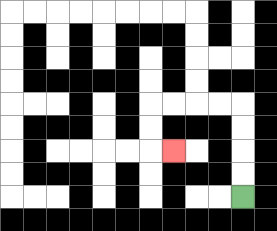{'start': '[10, 8]', 'end': '[7, 6]', 'path_directions': 'U,U,U,U,L,L,L,L,D,D,R', 'path_coordinates': '[[10, 8], [10, 7], [10, 6], [10, 5], [10, 4], [9, 4], [8, 4], [7, 4], [6, 4], [6, 5], [6, 6], [7, 6]]'}